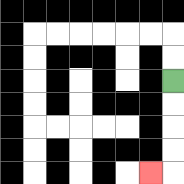{'start': '[7, 3]', 'end': '[6, 7]', 'path_directions': 'D,D,D,D,L', 'path_coordinates': '[[7, 3], [7, 4], [7, 5], [7, 6], [7, 7], [6, 7]]'}